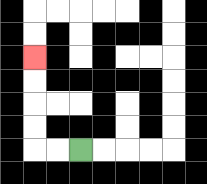{'start': '[3, 6]', 'end': '[1, 2]', 'path_directions': 'L,L,U,U,U,U', 'path_coordinates': '[[3, 6], [2, 6], [1, 6], [1, 5], [1, 4], [1, 3], [1, 2]]'}